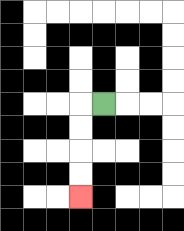{'start': '[4, 4]', 'end': '[3, 8]', 'path_directions': 'L,D,D,D,D', 'path_coordinates': '[[4, 4], [3, 4], [3, 5], [3, 6], [3, 7], [3, 8]]'}